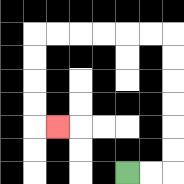{'start': '[5, 7]', 'end': '[2, 5]', 'path_directions': 'R,R,U,U,U,U,U,U,L,L,L,L,L,L,D,D,D,D,R', 'path_coordinates': '[[5, 7], [6, 7], [7, 7], [7, 6], [7, 5], [7, 4], [7, 3], [7, 2], [7, 1], [6, 1], [5, 1], [4, 1], [3, 1], [2, 1], [1, 1], [1, 2], [1, 3], [1, 4], [1, 5], [2, 5]]'}